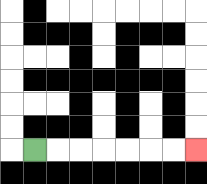{'start': '[1, 6]', 'end': '[8, 6]', 'path_directions': 'R,R,R,R,R,R,R', 'path_coordinates': '[[1, 6], [2, 6], [3, 6], [4, 6], [5, 6], [6, 6], [7, 6], [8, 6]]'}